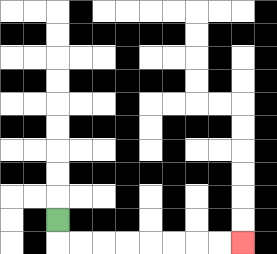{'start': '[2, 9]', 'end': '[10, 10]', 'path_directions': 'D,R,R,R,R,R,R,R,R', 'path_coordinates': '[[2, 9], [2, 10], [3, 10], [4, 10], [5, 10], [6, 10], [7, 10], [8, 10], [9, 10], [10, 10]]'}